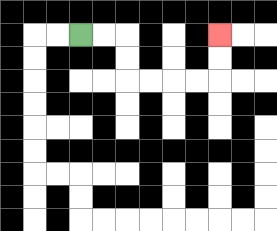{'start': '[3, 1]', 'end': '[9, 1]', 'path_directions': 'R,R,D,D,R,R,R,R,U,U', 'path_coordinates': '[[3, 1], [4, 1], [5, 1], [5, 2], [5, 3], [6, 3], [7, 3], [8, 3], [9, 3], [9, 2], [9, 1]]'}